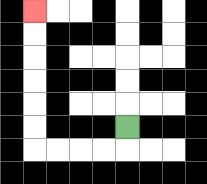{'start': '[5, 5]', 'end': '[1, 0]', 'path_directions': 'D,L,L,L,L,U,U,U,U,U,U', 'path_coordinates': '[[5, 5], [5, 6], [4, 6], [3, 6], [2, 6], [1, 6], [1, 5], [1, 4], [1, 3], [1, 2], [1, 1], [1, 0]]'}